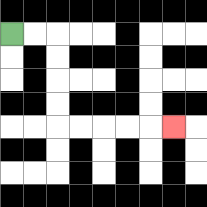{'start': '[0, 1]', 'end': '[7, 5]', 'path_directions': 'R,R,D,D,D,D,R,R,R,R,R', 'path_coordinates': '[[0, 1], [1, 1], [2, 1], [2, 2], [2, 3], [2, 4], [2, 5], [3, 5], [4, 5], [5, 5], [6, 5], [7, 5]]'}